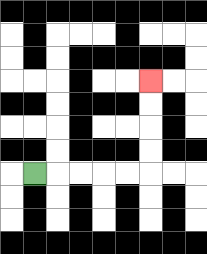{'start': '[1, 7]', 'end': '[6, 3]', 'path_directions': 'R,R,R,R,R,U,U,U,U', 'path_coordinates': '[[1, 7], [2, 7], [3, 7], [4, 7], [5, 7], [6, 7], [6, 6], [6, 5], [6, 4], [6, 3]]'}